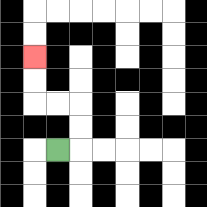{'start': '[2, 6]', 'end': '[1, 2]', 'path_directions': 'R,U,U,L,L,U,U', 'path_coordinates': '[[2, 6], [3, 6], [3, 5], [3, 4], [2, 4], [1, 4], [1, 3], [1, 2]]'}